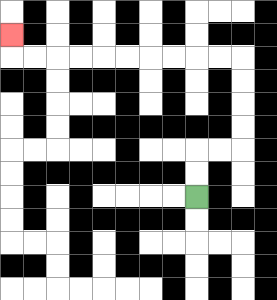{'start': '[8, 8]', 'end': '[0, 1]', 'path_directions': 'U,U,R,R,U,U,U,U,L,L,L,L,L,L,L,L,L,L,U', 'path_coordinates': '[[8, 8], [8, 7], [8, 6], [9, 6], [10, 6], [10, 5], [10, 4], [10, 3], [10, 2], [9, 2], [8, 2], [7, 2], [6, 2], [5, 2], [4, 2], [3, 2], [2, 2], [1, 2], [0, 2], [0, 1]]'}